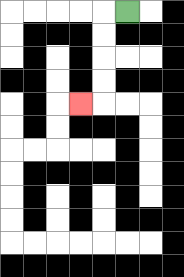{'start': '[5, 0]', 'end': '[3, 4]', 'path_directions': 'L,D,D,D,D,L', 'path_coordinates': '[[5, 0], [4, 0], [4, 1], [4, 2], [4, 3], [4, 4], [3, 4]]'}